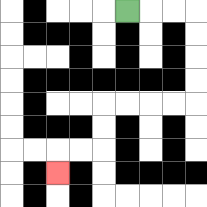{'start': '[5, 0]', 'end': '[2, 7]', 'path_directions': 'R,R,R,D,D,D,D,L,L,L,L,D,D,L,L,D', 'path_coordinates': '[[5, 0], [6, 0], [7, 0], [8, 0], [8, 1], [8, 2], [8, 3], [8, 4], [7, 4], [6, 4], [5, 4], [4, 4], [4, 5], [4, 6], [3, 6], [2, 6], [2, 7]]'}